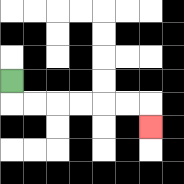{'start': '[0, 3]', 'end': '[6, 5]', 'path_directions': 'D,R,R,R,R,R,R,D', 'path_coordinates': '[[0, 3], [0, 4], [1, 4], [2, 4], [3, 4], [4, 4], [5, 4], [6, 4], [6, 5]]'}